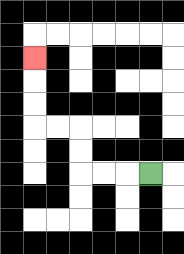{'start': '[6, 7]', 'end': '[1, 2]', 'path_directions': 'L,L,L,U,U,L,L,U,U,U', 'path_coordinates': '[[6, 7], [5, 7], [4, 7], [3, 7], [3, 6], [3, 5], [2, 5], [1, 5], [1, 4], [1, 3], [1, 2]]'}